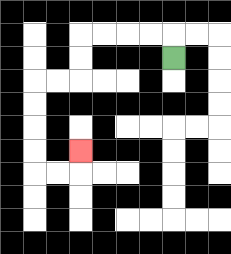{'start': '[7, 2]', 'end': '[3, 6]', 'path_directions': 'U,L,L,L,L,D,D,L,L,D,D,D,D,R,R,U', 'path_coordinates': '[[7, 2], [7, 1], [6, 1], [5, 1], [4, 1], [3, 1], [3, 2], [3, 3], [2, 3], [1, 3], [1, 4], [1, 5], [1, 6], [1, 7], [2, 7], [3, 7], [3, 6]]'}